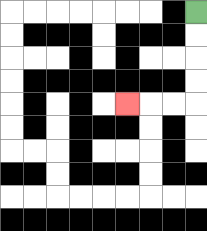{'start': '[8, 0]', 'end': '[5, 4]', 'path_directions': 'D,D,D,D,L,L,L', 'path_coordinates': '[[8, 0], [8, 1], [8, 2], [8, 3], [8, 4], [7, 4], [6, 4], [5, 4]]'}